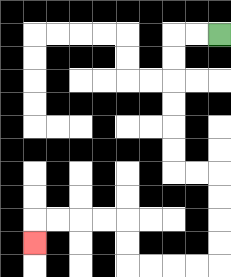{'start': '[9, 1]', 'end': '[1, 10]', 'path_directions': 'L,L,D,D,D,D,D,D,R,R,D,D,D,D,L,L,L,L,U,U,L,L,L,L,D', 'path_coordinates': '[[9, 1], [8, 1], [7, 1], [7, 2], [7, 3], [7, 4], [7, 5], [7, 6], [7, 7], [8, 7], [9, 7], [9, 8], [9, 9], [9, 10], [9, 11], [8, 11], [7, 11], [6, 11], [5, 11], [5, 10], [5, 9], [4, 9], [3, 9], [2, 9], [1, 9], [1, 10]]'}